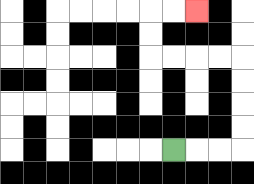{'start': '[7, 6]', 'end': '[8, 0]', 'path_directions': 'R,R,R,U,U,U,U,L,L,L,L,U,U,R,R', 'path_coordinates': '[[7, 6], [8, 6], [9, 6], [10, 6], [10, 5], [10, 4], [10, 3], [10, 2], [9, 2], [8, 2], [7, 2], [6, 2], [6, 1], [6, 0], [7, 0], [8, 0]]'}